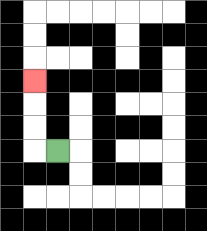{'start': '[2, 6]', 'end': '[1, 3]', 'path_directions': 'L,U,U,U', 'path_coordinates': '[[2, 6], [1, 6], [1, 5], [1, 4], [1, 3]]'}